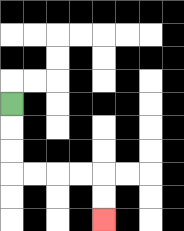{'start': '[0, 4]', 'end': '[4, 9]', 'path_directions': 'D,D,D,R,R,R,R,D,D', 'path_coordinates': '[[0, 4], [0, 5], [0, 6], [0, 7], [1, 7], [2, 7], [3, 7], [4, 7], [4, 8], [4, 9]]'}